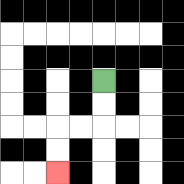{'start': '[4, 3]', 'end': '[2, 7]', 'path_directions': 'D,D,L,L,D,D', 'path_coordinates': '[[4, 3], [4, 4], [4, 5], [3, 5], [2, 5], [2, 6], [2, 7]]'}